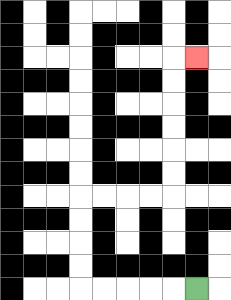{'start': '[8, 12]', 'end': '[8, 2]', 'path_directions': 'L,L,L,L,L,U,U,U,U,R,R,R,R,U,U,U,U,U,U,R', 'path_coordinates': '[[8, 12], [7, 12], [6, 12], [5, 12], [4, 12], [3, 12], [3, 11], [3, 10], [3, 9], [3, 8], [4, 8], [5, 8], [6, 8], [7, 8], [7, 7], [7, 6], [7, 5], [7, 4], [7, 3], [7, 2], [8, 2]]'}